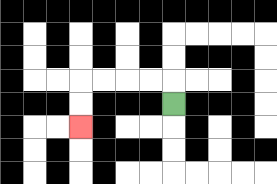{'start': '[7, 4]', 'end': '[3, 5]', 'path_directions': 'U,L,L,L,L,D,D', 'path_coordinates': '[[7, 4], [7, 3], [6, 3], [5, 3], [4, 3], [3, 3], [3, 4], [3, 5]]'}